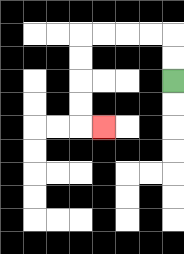{'start': '[7, 3]', 'end': '[4, 5]', 'path_directions': 'U,U,L,L,L,L,D,D,D,D,R', 'path_coordinates': '[[7, 3], [7, 2], [7, 1], [6, 1], [5, 1], [4, 1], [3, 1], [3, 2], [3, 3], [3, 4], [3, 5], [4, 5]]'}